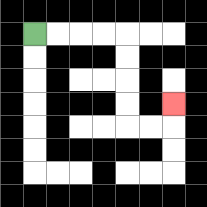{'start': '[1, 1]', 'end': '[7, 4]', 'path_directions': 'R,R,R,R,D,D,D,D,R,R,U', 'path_coordinates': '[[1, 1], [2, 1], [3, 1], [4, 1], [5, 1], [5, 2], [5, 3], [5, 4], [5, 5], [6, 5], [7, 5], [7, 4]]'}